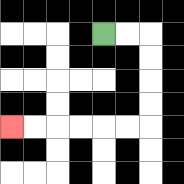{'start': '[4, 1]', 'end': '[0, 5]', 'path_directions': 'R,R,D,D,D,D,L,L,L,L,L,L', 'path_coordinates': '[[4, 1], [5, 1], [6, 1], [6, 2], [6, 3], [6, 4], [6, 5], [5, 5], [4, 5], [3, 5], [2, 5], [1, 5], [0, 5]]'}